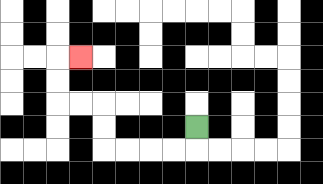{'start': '[8, 5]', 'end': '[3, 2]', 'path_directions': 'D,L,L,L,L,U,U,L,L,U,U,R', 'path_coordinates': '[[8, 5], [8, 6], [7, 6], [6, 6], [5, 6], [4, 6], [4, 5], [4, 4], [3, 4], [2, 4], [2, 3], [2, 2], [3, 2]]'}